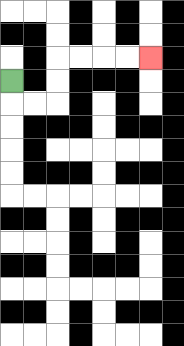{'start': '[0, 3]', 'end': '[6, 2]', 'path_directions': 'D,R,R,U,U,R,R,R,R', 'path_coordinates': '[[0, 3], [0, 4], [1, 4], [2, 4], [2, 3], [2, 2], [3, 2], [4, 2], [5, 2], [6, 2]]'}